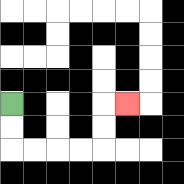{'start': '[0, 4]', 'end': '[5, 4]', 'path_directions': 'D,D,R,R,R,R,U,U,R', 'path_coordinates': '[[0, 4], [0, 5], [0, 6], [1, 6], [2, 6], [3, 6], [4, 6], [4, 5], [4, 4], [5, 4]]'}